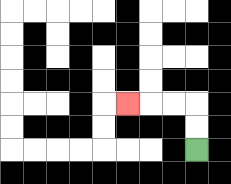{'start': '[8, 6]', 'end': '[5, 4]', 'path_directions': 'U,U,L,L,L', 'path_coordinates': '[[8, 6], [8, 5], [8, 4], [7, 4], [6, 4], [5, 4]]'}